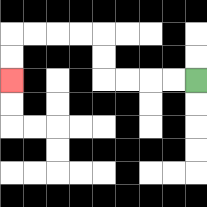{'start': '[8, 3]', 'end': '[0, 3]', 'path_directions': 'L,L,L,L,U,U,L,L,L,L,D,D', 'path_coordinates': '[[8, 3], [7, 3], [6, 3], [5, 3], [4, 3], [4, 2], [4, 1], [3, 1], [2, 1], [1, 1], [0, 1], [0, 2], [0, 3]]'}